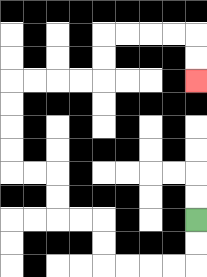{'start': '[8, 9]', 'end': '[8, 3]', 'path_directions': 'D,D,L,L,L,L,U,U,L,L,U,U,L,L,U,U,U,U,R,R,R,R,U,U,R,R,R,R,D,D', 'path_coordinates': '[[8, 9], [8, 10], [8, 11], [7, 11], [6, 11], [5, 11], [4, 11], [4, 10], [4, 9], [3, 9], [2, 9], [2, 8], [2, 7], [1, 7], [0, 7], [0, 6], [0, 5], [0, 4], [0, 3], [1, 3], [2, 3], [3, 3], [4, 3], [4, 2], [4, 1], [5, 1], [6, 1], [7, 1], [8, 1], [8, 2], [8, 3]]'}